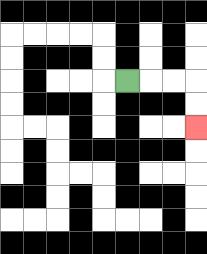{'start': '[5, 3]', 'end': '[8, 5]', 'path_directions': 'R,R,R,D,D', 'path_coordinates': '[[5, 3], [6, 3], [7, 3], [8, 3], [8, 4], [8, 5]]'}